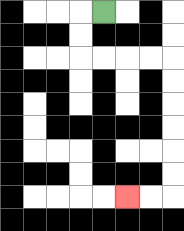{'start': '[4, 0]', 'end': '[5, 8]', 'path_directions': 'L,D,D,R,R,R,R,D,D,D,D,D,D,L,L', 'path_coordinates': '[[4, 0], [3, 0], [3, 1], [3, 2], [4, 2], [5, 2], [6, 2], [7, 2], [7, 3], [7, 4], [7, 5], [7, 6], [7, 7], [7, 8], [6, 8], [5, 8]]'}